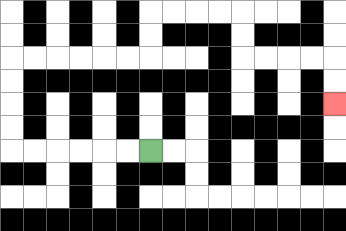{'start': '[6, 6]', 'end': '[14, 4]', 'path_directions': 'L,L,L,L,L,L,U,U,U,U,R,R,R,R,R,R,U,U,R,R,R,R,D,D,R,R,R,R,D,D', 'path_coordinates': '[[6, 6], [5, 6], [4, 6], [3, 6], [2, 6], [1, 6], [0, 6], [0, 5], [0, 4], [0, 3], [0, 2], [1, 2], [2, 2], [3, 2], [4, 2], [5, 2], [6, 2], [6, 1], [6, 0], [7, 0], [8, 0], [9, 0], [10, 0], [10, 1], [10, 2], [11, 2], [12, 2], [13, 2], [14, 2], [14, 3], [14, 4]]'}